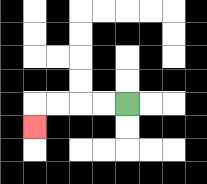{'start': '[5, 4]', 'end': '[1, 5]', 'path_directions': 'L,L,L,L,D', 'path_coordinates': '[[5, 4], [4, 4], [3, 4], [2, 4], [1, 4], [1, 5]]'}